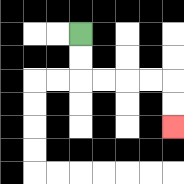{'start': '[3, 1]', 'end': '[7, 5]', 'path_directions': 'D,D,R,R,R,R,D,D', 'path_coordinates': '[[3, 1], [3, 2], [3, 3], [4, 3], [5, 3], [6, 3], [7, 3], [7, 4], [7, 5]]'}